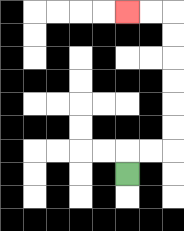{'start': '[5, 7]', 'end': '[5, 0]', 'path_directions': 'U,R,R,U,U,U,U,U,U,L,L', 'path_coordinates': '[[5, 7], [5, 6], [6, 6], [7, 6], [7, 5], [7, 4], [7, 3], [7, 2], [7, 1], [7, 0], [6, 0], [5, 0]]'}